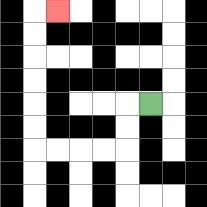{'start': '[6, 4]', 'end': '[2, 0]', 'path_directions': 'L,D,D,L,L,L,L,U,U,U,U,U,U,R', 'path_coordinates': '[[6, 4], [5, 4], [5, 5], [5, 6], [4, 6], [3, 6], [2, 6], [1, 6], [1, 5], [1, 4], [1, 3], [1, 2], [1, 1], [1, 0], [2, 0]]'}